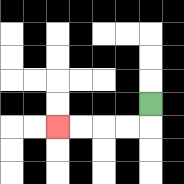{'start': '[6, 4]', 'end': '[2, 5]', 'path_directions': 'D,L,L,L,L', 'path_coordinates': '[[6, 4], [6, 5], [5, 5], [4, 5], [3, 5], [2, 5]]'}